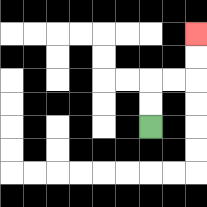{'start': '[6, 5]', 'end': '[8, 1]', 'path_directions': 'U,U,R,R,U,U', 'path_coordinates': '[[6, 5], [6, 4], [6, 3], [7, 3], [8, 3], [8, 2], [8, 1]]'}